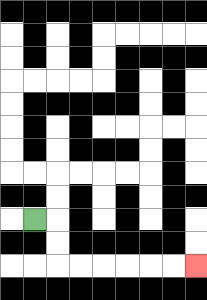{'start': '[1, 9]', 'end': '[8, 11]', 'path_directions': 'R,D,D,R,R,R,R,R,R', 'path_coordinates': '[[1, 9], [2, 9], [2, 10], [2, 11], [3, 11], [4, 11], [5, 11], [6, 11], [7, 11], [8, 11]]'}